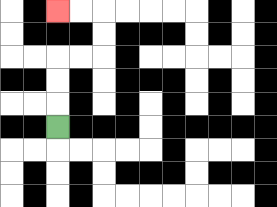{'start': '[2, 5]', 'end': '[2, 0]', 'path_directions': 'U,U,U,R,R,U,U,L,L', 'path_coordinates': '[[2, 5], [2, 4], [2, 3], [2, 2], [3, 2], [4, 2], [4, 1], [4, 0], [3, 0], [2, 0]]'}